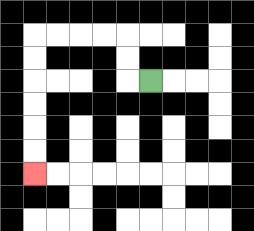{'start': '[6, 3]', 'end': '[1, 7]', 'path_directions': 'L,U,U,L,L,L,L,D,D,D,D,D,D', 'path_coordinates': '[[6, 3], [5, 3], [5, 2], [5, 1], [4, 1], [3, 1], [2, 1], [1, 1], [1, 2], [1, 3], [1, 4], [1, 5], [1, 6], [1, 7]]'}